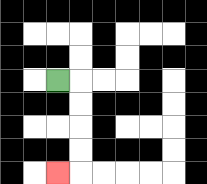{'start': '[2, 3]', 'end': '[2, 7]', 'path_directions': 'R,D,D,D,D,L', 'path_coordinates': '[[2, 3], [3, 3], [3, 4], [3, 5], [3, 6], [3, 7], [2, 7]]'}